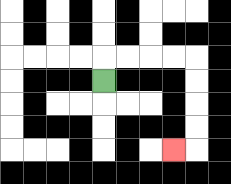{'start': '[4, 3]', 'end': '[7, 6]', 'path_directions': 'U,R,R,R,R,D,D,D,D,L', 'path_coordinates': '[[4, 3], [4, 2], [5, 2], [6, 2], [7, 2], [8, 2], [8, 3], [8, 4], [8, 5], [8, 6], [7, 6]]'}